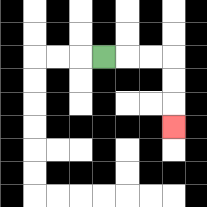{'start': '[4, 2]', 'end': '[7, 5]', 'path_directions': 'R,R,R,D,D,D', 'path_coordinates': '[[4, 2], [5, 2], [6, 2], [7, 2], [7, 3], [7, 4], [7, 5]]'}